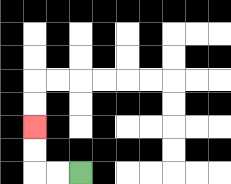{'start': '[3, 7]', 'end': '[1, 5]', 'path_directions': 'L,L,U,U', 'path_coordinates': '[[3, 7], [2, 7], [1, 7], [1, 6], [1, 5]]'}